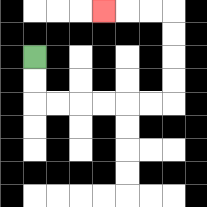{'start': '[1, 2]', 'end': '[4, 0]', 'path_directions': 'D,D,R,R,R,R,R,R,U,U,U,U,L,L,L', 'path_coordinates': '[[1, 2], [1, 3], [1, 4], [2, 4], [3, 4], [4, 4], [5, 4], [6, 4], [7, 4], [7, 3], [7, 2], [7, 1], [7, 0], [6, 0], [5, 0], [4, 0]]'}